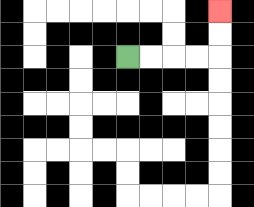{'start': '[5, 2]', 'end': '[9, 0]', 'path_directions': 'R,R,R,R,U,U', 'path_coordinates': '[[5, 2], [6, 2], [7, 2], [8, 2], [9, 2], [9, 1], [9, 0]]'}